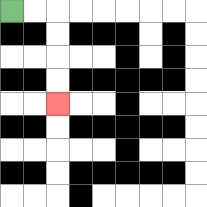{'start': '[0, 0]', 'end': '[2, 4]', 'path_directions': 'R,R,D,D,D,D', 'path_coordinates': '[[0, 0], [1, 0], [2, 0], [2, 1], [2, 2], [2, 3], [2, 4]]'}